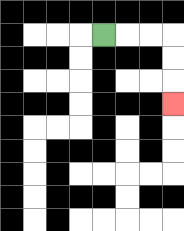{'start': '[4, 1]', 'end': '[7, 4]', 'path_directions': 'R,R,R,D,D,D', 'path_coordinates': '[[4, 1], [5, 1], [6, 1], [7, 1], [7, 2], [7, 3], [7, 4]]'}